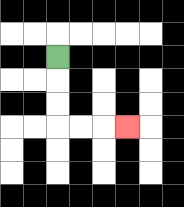{'start': '[2, 2]', 'end': '[5, 5]', 'path_directions': 'D,D,D,R,R,R', 'path_coordinates': '[[2, 2], [2, 3], [2, 4], [2, 5], [3, 5], [4, 5], [5, 5]]'}